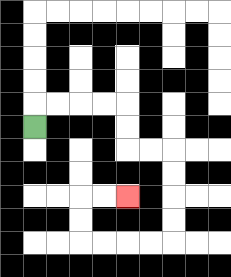{'start': '[1, 5]', 'end': '[5, 8]', 'path_directions': 'U,R,R,R,R,D,D,R,R,D,D,D,D,L,L,L,L,U,U,R,R', 'path_coordinates': '[[1, 5], [1, 4], [2, 4], [3, 4], [4, 4], [5, 4], [5, 5], [5, 6], [6, 6], [7, 6], [7, 7], [7, 8], [7, 9], [7, 10], [6, 10], [5, 10], [4, 10], [3, 10], [3, 9], [3, 8], [4, 8], [5, 8]]'}